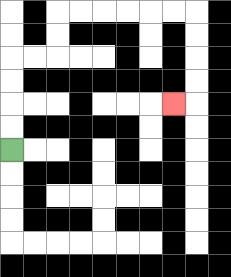{'start': '[0, 6]', 'end': '[7, 4]', 'path_directions': 'U,U,U,U,R,R,U,U,R,R,R,R,R,R,D,D,D,D,L', 'path_coordinates': '[[0, 6], [0, 5], [0, 4], [0, 3], [0, 2], [1, 2], [2, 2], [2, 1], [2, 0], [3, 0], [4, 0], [5, 0], [6, 0], [7, 0], [8, 0], [8, 1], [8, 2], [8, 3], [8, 4], [7, 4]]'}